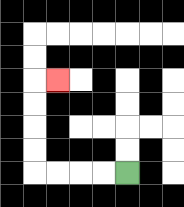{'start': '[5, 7]', 'end': '[2, 3]', 'path_directions': 'L,L,L,L,U,U,U,U,R', 'path_coordinates': '[[5, 7], [4, 7], [3, 7], [2, 7], [1, 7], [1, 6], [1, 5], [1, 4], [1, 3], [2, 3]]'}